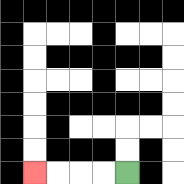{'start': '[5, 7]', 'end': '[1, 7]', 'path_directions': 'L,L,L,L', 'path_coordinates': '[[5, 7], [4, 7], [3, 7], [2, 7], [1, 7]]'}